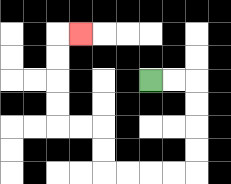{'start': '[6, 3]', 'end': '[3, 1]', 'path_directions': 'R,R,D,D,D,D,L,L,L,L,U,U,L,L,U,U,U,U,R', 'path_coordinates': '[[6, 3], [7, 3], [8, 3], [8, 4], [8, 5], [8, 6], [8, 7], [7, 7], [6, 7], [5, 7], [4, 7], [4, 6], [4, 5], [3, 5], [2, 5], [2, 4], [2, 3], [2, 2], [2, 1], [3, 1]]'}